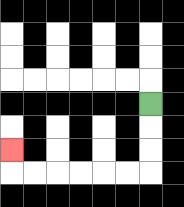{'start': '[6, 4]', 'end': '[0, 6]', 'path_directions': 'D,D,D,L,L,L,L,L,L,U', 'path_coordinates': '[[6, 4], [6, 5], [6, 6], [6, 7], [5, 7], [4, 7], [3, 7], [2, 7], [1, 7], [0, 7], [0, 6]]'}